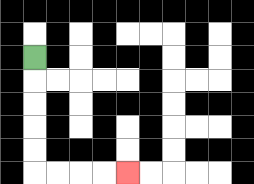{'start': '[1, 2]', 'end': '[5, 7]', 'path_directions': 'D,D,D,D,D,R,R,R,R', 'path_coordinates': '[[1, 2], [1, 3], [1, 4], [1, 5], [1, 6], [1, 7], [2, 7], [3, 7], [4, 7], [5, 7]]'}